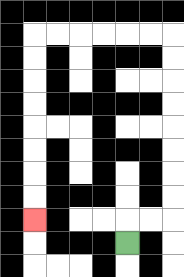{'start': '[5, 10]', 'end': '[1, 9]', 'path_directions': 'U,R,R,U,U,U,U,U,U,U,U,L,L,L,L,L,L,D,D,D,D,D,D,D,D', 'path_coordinates': '[[5, 10], [5, 9], [6, 9], [7, 9], [7, 8], [7, 7], [7, 6], [7, 5], [7, 4], [7, 3], [7, 2], [7, 1], [6, 1], [5, 1], [4, 1], [3, 1], [2, 1], [1, 1], [1, 2], [1, 3], [1, 4], [1, 5], [1, 6], [1, 7], [1, 8], [1, 9]]'}